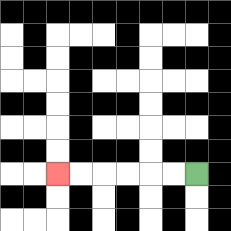{'start': '[8, 7]', 'end': '[2, 7]', 'path_directions': 'L,L,L,L,L,L', 'path_coordinates': '[[8, 7], [7, 7], [6, 7], [5, 7], [4, 7], [3, 7], [2, 7]]'}